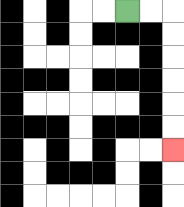{'start': '[5, 0]', 'end': '[7, 6]', 'path_directions': 'R,R,D,D,D,D,D,D', 'path_coordinates': '[[5, 0], [6, 0], [7, 0], [7, 1], [7, 2], [7, 3], [7, 4], [7, 5], [7, 6]]'}